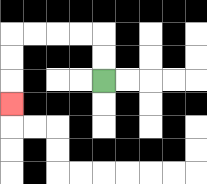{'start': '[4, 3]', 'end': '[0, 4]', 'path_directions': 'U,U,L,L,L,L,D,D,D', 'path_coordinates': '[[4, 3], [4, 2], [4, 1], [3, 1], [2, 1], [1, 1], [0, 1], [0, 2], [0, 3], [0, 4]]'}